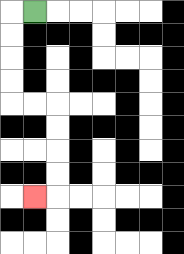{'start': '[1, 0]', 'end': '[1, 8]', 'path_directions': 'L,D,D,D,D,R,R,D,D,D,D,L', 'path_coordinates': '[[1, 0], [0, 0], [0, 1], [0, 2], [0, 3], [0, 4], [1, 4], [2, 4], [2, 5], [2, 6], [2, 7], [2, 8], [1, 8]]'}